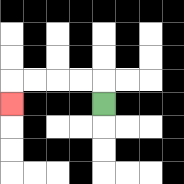{'start': '[4, 4]', 'end': '[0, 4]', 'path_directions': 'U,L,L,L,L,D', 'path_coordinates': '[[4, 4], [4, 3], [3, 3], [2, 3], [1, 3], [0, 3], [0, 4]]'}